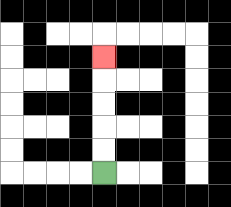{'start': '[4, 7]', 'end': '[4, 2]', 'path_directions': 'U,U,U,U,U', 'path_coordinates': '[[4, 7], [4, 6], [4, 5], [4, 4], [4, 3], [4, 2]]'}